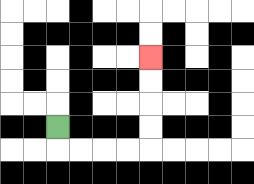{'start': '[2, 5]', 'end': '[6, 2]', 'path_directions': 'D,R,R,R,R,U,U,U,U', 'path_coordinates': '[[2, 5], [2, 6], [3, 6], [4, 6], [5, 6], [6, 6], [6, 5], [6, 4], [6, 3], [6, 2]]'}